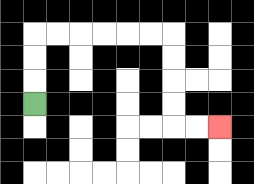{'start': '[1, 4]', 'end': '[9, 5]', 'path_directions': 'U,U,U,R,R,R,R,R,R,D,D,D,D,R,R', 'path_coordinates': '[[1, 4], [1, 3], [1, 2], [1, 1], [2, 1], [3, 1], [4, 1], [5, 1], [6, 1], [7, 1], [7, 2], [7, 3], [7, 4], [7, 5], [8, 5], [9, 5]]'}